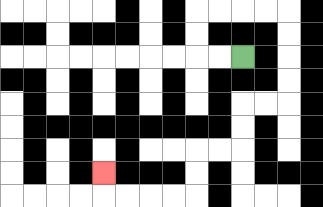{'start': '[10, 2]', 'end': '[4, 7]', 'path_directions': 'L,L,U,U,R,R,R,R,D,D,D,D,L,L,D,D,L,L,D,D,L,L,L,L,U', 'path_coordinates': '[[10, 2], [9, 2], [8, 2], [8, 1], [8, 0], [9, 0], [10, 0], [11, 0], [12, 0], [12, 1], [12, 2], [12, 3], [12, 4], [11, 4], [10, 4], [10, 5], [10, 6], [9, 6], [8, 6], [8, 7], [8, 8], [7, 8], [6, 8], [5, 8], [4, 8], [4, 7]]'}